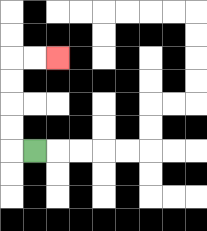{'start': '[1, 6]', 'end': '[2, 2]', 'path_directions': 'L,U,U,U,U,R,R', 'path_coordinates': '[[1, 6], [0, 6], [0, 5], [0, 4], [0, 3], [0, 2], [1, 2], [2, 2]]'}